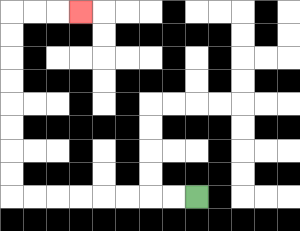{'start': '[8, 8]', 'end': '[3, 0]', 'path_directions': 'L,L,L,L,L,L,L,L,U,U,U,U,U,U,U,U,R,R,R', 'path_coordinates': '[[8, 8], [7, 8], [6, 8], [5, 8], [4, 8], [3, 8], [2, 8], [1, 8], [0, 8], [0, 7], [0, 6], [0, 5], [0, 4], [0, 3], [0, 2], [0, 1], [0, 0], [1, 0], [2, 0], [3, 0]]'}